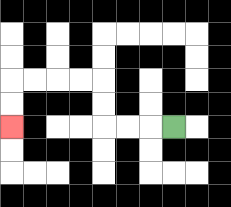{'start': '[7, 5]', 'end': '[0, 5]', 'path_directions': 'L,L,L,U,U,L,L,L,L,D,D', 'path_coordinates': '[[7, 5], [6, 5], [5, 5], [4, 5], [4, 4], [4, 3], [3, 3], [2, 3], [1, 3], [0, 3], [0, 4], [0, 5]]'}